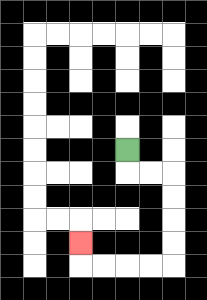{'start': '[5, 6]', 'end': '[3, 10]', 'path_directions': 'D,R,R,D,D,D,D,L,L,L,L,U', 'path_coordinates': '[[5, 6], [5, 7], [6, 7], [7, 7], [7, 8], [7, 9], [7, 10], [7, 11], [6, 11], [5, 11], [4, 11], [3, 11], [3, 10]]'}